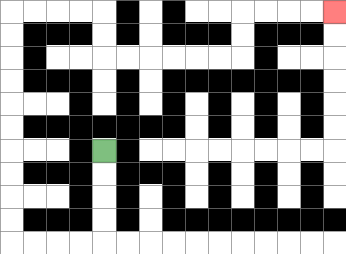{'start': '[4, 6]', 'end': '[14, 0]', 'path_directions': 'D,D,D,D,L,L,L,L,U,U,U,U,U,U,U,U,U,U,R,R,R,R,D,D,R,R,R,R,R,R,U,U,R,R,R,R', 'path_coordinates': '[[4, 6], [4, 7], [4, 8], [4, 9], [4, 10], [3, 10], [2, 10], [1, 10], [0, 10], [0, 9], [0, 8], [0, 7], [0, 6], [0, 5], [0, 4], [0, 3], [0, 2], [0, 1], [0, 0], [1, 0], [2, 0], [3, 0], [4, 0], [4, 1], [4, 2], [5, 2], [6, 2], [7, 2], [8, 2], [9, 2], [10, 2], [10, 1], [10, 0], [11, 0], [12, 0], [13, 0], [14, 0]]'}